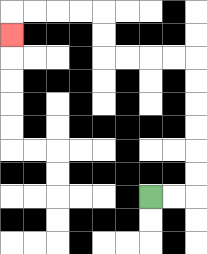{'start': '[6, 8]', 'end': '[0, 1]', 'path_directions': 'R,R,U,U,U,U,U,U,L,L,L,L,U,U,L,L,L,L,D', 'path_coordinates': '[[6, 8], [7, 8], [8, 8], [8, 7], [8, 6], [8, 5], [8, 4], [8, 3], [8, 2], [7, 2], [6, 2], [5, 2], [4, 2], [4, 1], [4, 0], [3, 0], [2, 0], [1, 0], [0, 0], [0, 1]]'}